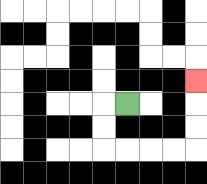{'start': '[5, 4]', 'end': '[8, 3]', 'path_directions': 'L,D,D,R,R,R,R,U,U,U', 'path_coordinates': '[[5, 4], [4, 4], [4, 5], [4, 6], [5, 6], [6, 6], [7, 6], [8, 6], [8, 5], [8, 4], [8, 3]]'}